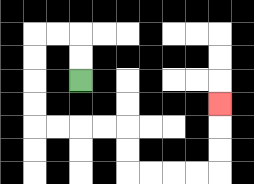{'start': '[3, 3]', 'end': '[9, 4]', 'path_directions': 'U,U,L,L,D,D,D,D,R,R,R,R,D,D,R,R,R,R,U,U,U', 'path_coordinates': '[[3, 3], [3, 2], [3, 1], [2, 1], [1, 1], [1, 2], [1, 3], [1, 4], [1, 5], [2, 5], [3, 5], [4, 5], [5, 5], [5, 6], [5, 7], [6, 7], [7, 7], [8, 7], [9, 7], [9, 6], [9, 5], [9, 4]]'}